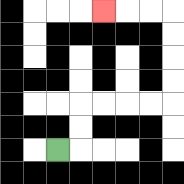{'start': '[2, 6]', 'end': '[4, 0]', 'path_directions': 'R,U,U,R,R,R,R,U,U,U,U,L,L,L', 'path_coordinates': '[[2, 6], [3, 6], [3, 5], [3, 4], [4, 4], [5, 4], [6, 4], [7, 4], [7, 3], [7, 2], [7, 1], [7, 0], [6, 0], [5, 0], [4, 0]]'}